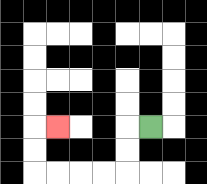{'start': '[6, 5]', 'end': '[2, 5]', 'path_directions': 'L,D,D,L,L,L,L,U,U,R', 'path_coordinates': '[[6, 5], [5, 5], [5, 6], [5, 7], [4, 7], [3, 7], [2, 7], [1, 7], [1, 6], [1, 5], [2, 5]]'}